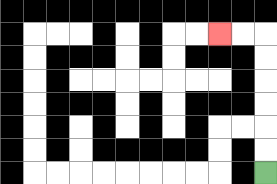{'start': '[11, 7]', 'end': '[9, 1]', 'path_directions': 'U,U,U,U,U,U,L,L', 'path_coordinates': '[[11, 7], [11, 6], [11, 5], [11, 4], [11, 3], [11, 2], [11, 1], [10, 1], [9, 1]]'}